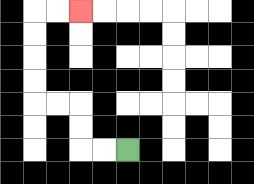{'start': '[5, 6]', 'end': '[3, 0]', 'path_directions': 'L,L,U,U,L,L,U,U,U,U,R,R', 'path_coordinates': '[[5, 6], [4, 6], [3, 6], [3, 5], [3, 4], [2, 4], [1, 4], [1, 3], [1, 2], [1, 1], [1, 0], [2, 0], [3, 0]]'}